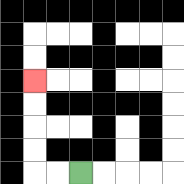{'start': '[3, 7]', 'end': '[1, 3]', 'path_directions': 'L,L,U,U,U,U', 'path_coordinates': '[[3, 7], [2, 7], [1, 7], [1, 6], [1, 5], [1, 4], [1, 3]]'}